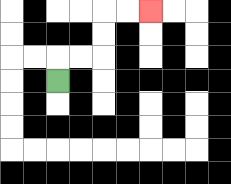{'start': '[2, 3]', 'end': '[6, 0]', 'path_directions': 'U,R,R,U,U,R,R', 'path_coordinates': '[[2, 3], [2, 2], [3, 2], [4, 2], [4, 1], [4, 0], [5, 0], [6, 0]]'}